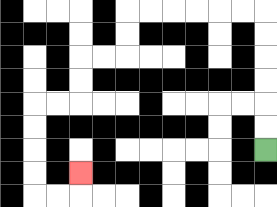{'start': '[11, 6]', 'end': '[3, 7]', 'path_directions': 'U,U,U,U,U,U,L,L,L,L,L,L,D,D,L,L,D,D,L,L,D,D,D,D,R,R,U', 'path_coordinates': '[[11, 6], [11, 5], [11, 4], [11, 3], [11, 2], [11, 1], [11, 0], [10, 0], [9, 0], [8, 0], [7, 0], [6, 0], [5, 0], [5, 1], [5, 2], [4, 2], [3, 2], [3, 3], [3, 4], [2, 4], [1, 4], [1, 5], [1, 6], [1, 7], [1, 8], [2, 8], [3, 8], [3, 7]]'}